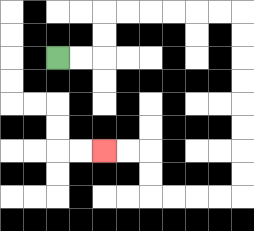{'start': '[2, 2]', 'end': '[4, 6]', 'path_directions': 'R,R,U,U,R,R,R,R,R,R,D,D,D,D,D,D,D,D,L,L,L,L,U,U,L,L', 'path_coordinates': '[[2, 2], [3, 2], [4, 2], [4, 1], [4, 0], [5, 0], [6, 0], [7, 0], [8, 0], [9, 0], [10, 0], [10, 1], [10, 2], [10, 3], [10, 4], [10, 5], [10, 6], [10, 7], [10, 8], [9, 8], [8, 8], [7, 8], [6, 8], [6, 7], [6, 6], [5, 6], [4, 6]]'}